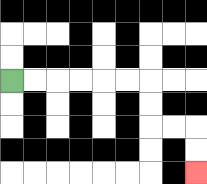{'start': '[0, 3]', 'end': '[8, 7]', 'path_directions': 'R,R,R,R,R,R,D,D,R,R,D,D', 'path_coordinates': '[[0, 3], [1, 3], [2, 3], [3, 3], [4, 3], [5, 3], [6, 3], [6, 4], [6, 5], [7, 5], [8, 5], [8, 6], [8, 7]]'}